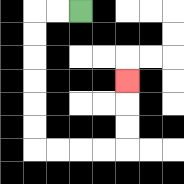{'start': '[3, 0]', 'end': '[5, 3]', 'path_directions': 'L,L,D,D,D,D,D,D,R,R,R,R,U,U,U', 'path_coordinates': '[[3, 0], [2, 0], [1, 0], [1, 1], [1, 2], [1, 3], [1, 4], [1, 5], [1, 6], [2, 6], [3, 6], [4, 6], [5, 6], [5, 5], [5, 4], [5, 3]]'}